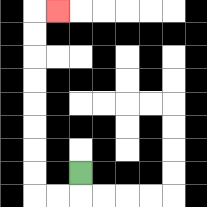{'start': '[3, 7]', 'end': '[2, 0]', 'path_directions': 'D,L,L,U,U,U,U,U,U,U,U,R', 'path_coordinates': '[[3, 7], [3, 8], [2, 8], [1, 8], [1, 7], [1, 6], [1, 5], [1, 4], [1, 3], [1, 2], [1, 1], [1, 0], [2, 0]]'}